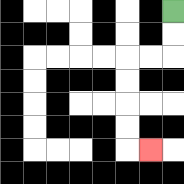{'start': '[7, 0]', 'end': '[6, 6]', 'path_directions': 'D,D,L,L,D,D,D,D,R', 'path_coordinates': '[[7, 0], [7, 1], [7, 2], [6, 2], [5, 2], [5, 3], [5, 4], [5, 5], [5, 6], [6, 6]]'}